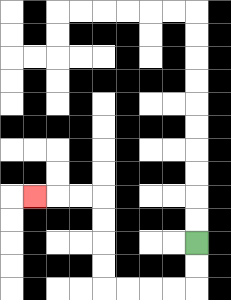{'start': '[8, 10]', 'end': '[1, 8]', 'path_directions': 'D,D,L,L,L,L,U,U,U,U,L,L,L', 'path_coordinates': '[[8, 10], [8, 11], [8, 12], [7, 12], [6, 12], [5, 12], [4, 12], [4, 11], [4, 10], [4, 9], [4, 8], [3, 8], [2, 8], [1, 8]]'}